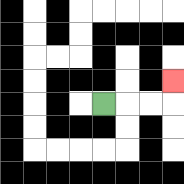{'start': '[4, 4]', 'end': '[7, 3]', 'path_directions': 'R,R,R,U', 'path_coordinates': '[[4, 4], [5, 4], [6, 4], [7, 4], [7, 3]]'}